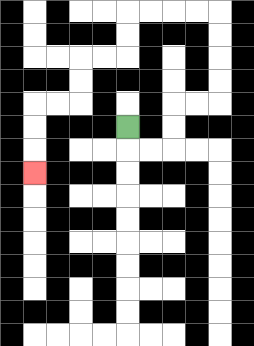{'start': '[5, 5]', 'end': '[1, 7]', 'path_directions': 'D,R,R,U,U,R,R,U,U,U,U,L,L,L,L,D,D,L,L,D,D,L,L,D,D,D', 'path_coordinates': '[[5, 5], [5, 6], [6, 6], [7, 6], [7, 5], [7, 4], [8, 4], [9, 4], [9, 3], [9, 2], [9, 1], [9, 0], [8, 0], [7, 0], [6, 0], [5, 0], [5, 1], [5, 2], [4, 2], [3, 2], [3, 3], [3, 4], [2, 4], [1, 4], [1, 5], [1, 6], [1, 7]]'}